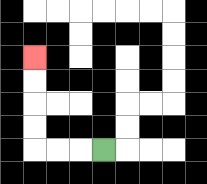{'start': '[4, 6]', 'end': '[1, 2]', 'path_directions': 'L,L,L,U,U,U,U', 'path_coordinates': '[[4, 6], [3, 6], [2, 6], [1, 6], [1, 5], [1, 4], [1, 3], [1, 2]]'}